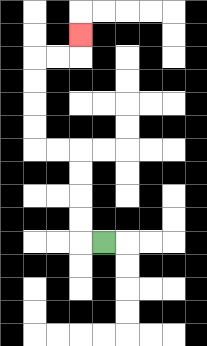{'start': '[4, 10]', 'end': '[3, 1]', 'path_directions': 'L,U,U,U,U,L,L,U,U,U,U,R,R,U', 'path_coordinates': '[[4, 10], [3, 10], [3, 9], [3, 8], [3, 7], [3, 6], [2, 6], [1, 6], [1, 5], [1, 4], [1, 3], [1, 2], [2, 2], [3, 2], [3, 1]]'}